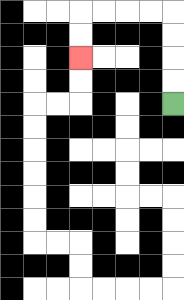{'start': '[7, 4]', 'end': '[3, 2]', 'path_directions': 'U,U,U,U,L,L,L,L,D,D', 'path_coordinates': '[[7, 4], [7, 3], [7, 2], [7, 1], [7, 0], [6, 0], [5, 0], [4, 0], [3, 0], [3, 1], [3, 2]]'}